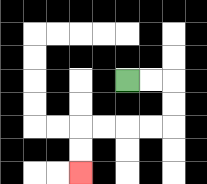{'start': '[5, 3]', 'end': '[3, 7]', 'path_directions': 'R,R,D,D,L,L,L,L,D,D', 'path_coordinates': '[[5, 3], [6, 3], [7, 3], [7, 4], [7, 5], [6, 5], [5, 5], [4, 5], [3, 5], [3, 6], [3, 7]]'}